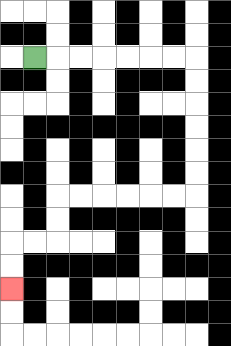{'start': '[1, 2]', 'end': '[0, 12]', 'path_directions': 'R,R,R,R,R,R,R,D,D,D,D,D,D,L,L,L,L,L,L,D,D,L,L,D,D', 'path_coordinates': '[[1, 2], [2, 2], [3, 2], [4, 2], [5, 2], [6, 2], [7, 2], [8, 2], [8, 3], [8, 4], [8, 5], [8, 6], [8, 7], [8, 8], [7, 8], [6, 8], [5, 8], [4, 8], [3, 8], [2, 8], [2, 9], [2, 10], [1, 10], [0, 10], [0, 11], [0, 12]]'}